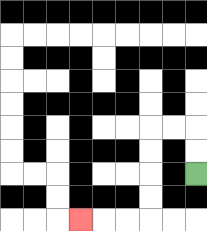{'start': '[8, 7]', 'end': '[3, 9]', 'path_directions': 'U,U,L,L,D,D,D,D,L,L,L', 'path_coordinates': '[[8, 7], [8, 6], [8, 5], [7, 5], [6, 5], [6, 6], [6, 7], [6, 8], [6, 9], [5, 9], [4, 9], [3, 9]]'}